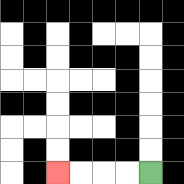{'start': '[6, 7]', 'end': '[2, 7]', 'path_directions': 'L,L,L,L', 'path_coordinates': '[[6, 7], [5, 7], [4, 7], [3, 7], [2, 7]]'}